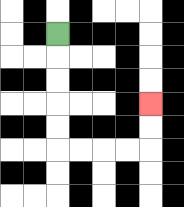{'start': '[2, 1]', 'end': '[6, 4]', 'path_directions': 'D,D,D,D,D,R,R,R,R,U,U', 'path_coordinates': '[[2, 1], [2, 2], [2, 3], [2, 4], [2, 5], [2, 6], [3, 6], [4, 6], [5, 6], [6, 6], [6, 5], [6, 4]]'}